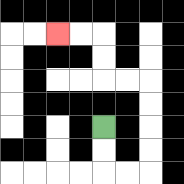{'start': '[4, 5]', 'end': '[2, 1]', 'path_directions': 'D,D,R,R,U,U,U,U,L,L,U,U,L,L', 'path_coordinates': '[[4, 5], [4, 6], [4, 7], [5, 7], [6, 7], [6, 6], [6, 5], [6, 4], [6, 3], [5, 3], [4, 3], [4, 2], [4, 1], [3, 1], [2, 1]]'}